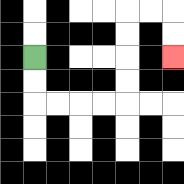{'start': '[1, 2]', 'end': '[7, 2]', 'path_directions': 'D,D,R,R,R,R,U,U,U,U,R,R,D,D', 'path_coordinates': '[[1, 2], [1, 3], [1, 4], [2, 4], [3, 4], [4, 4], [5, 4], [5, 3], [5, 2], [5, 1], [5, 0], [6, 0], [7, 0], [7, 1], [7, 2]]'}